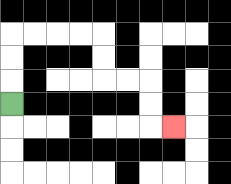{'start': '[0, 4]', 'end': '[7, 5]', 'path_directions': 'U,U,U,R,R,R,R,D,D,R,R,D,D,R', 'path_coordinates': '[[0, 4], [0, 3], [0, 2], [0, 1], [1, 1], [2, 1], [3, 1], [4, 1], [4, 2], [4, 3], [5, 3], [6, 3], [6, 4], [6, 5], [7, 5]]'}